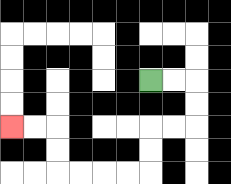{'start': '[6, 3]', 'end': '[0, 5]', 'path_directions': 'R,R,D,D,L,L,D,D,L,L,L,L,U,U,L,L', 'path_coordinates': '[[6, 3], [7, 3], [8, 3], [8, 4], [8, 5], [7, 5], [6, 5], [6, 6], [6, 7], [5, 7], [4, 7], [3, 7], [2, 7], [2, 6], [2, 5], [1, 5], [0, 5]]'}